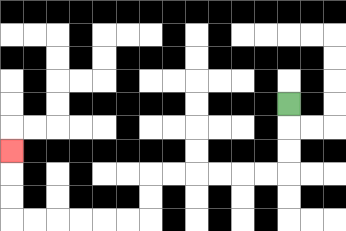{'start': '[12, 4]', 'end': '[0, 6]', 'path_directions': 'D,D,D,L,L,L,L,L,L,D,D,L,L,L,L,L,L,U,U,U', 'path_coordinates': '[[12, 4], [12, 5], [12, 6], [12, 7], [11, 7], [10, 7], [9, 7], [8, 7], [7, 7], [6, 7], [6, 8], [6, 9], [5, 9], [4, 9], [3, 9], [2, 9], [1, 9], [0, 9], [0, 8], [0, 7], [0, 6]]'}